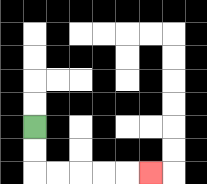{'start': '[1, 5]', 'end': '[6, 7]', 'path_directions': 'D,D,R,R,R,R,R', 'path_coordinates': '[[1, 5], [1, 6], [1, 7], [2, 7], [3, 7], [4, 7], [5, 7], [6, 7]]'}